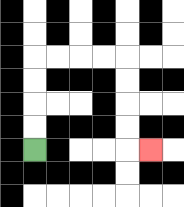{'start': '[1, 6]', 'end': '[6, 6]', 'path_directions': 'U,U,U,U,R,R,R,R,D,D,D,D,R', 'path_coordinates': '[[1, 6], [1, 5], [1, 4], [1, 3], [1, 2], [2, 2], [3, 2], [4, 2], [5, 2], [5, 3], [5, 4], [5, 5], [5, 6], [6, 6]]'}